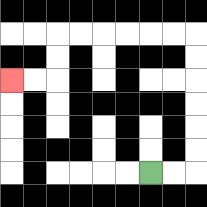{'start': '[6, 7]', 'end': '[0, 3]', 'path_directions': 'R,R,U,U,U,U,U,U,L,L,L,L,L,L,D,D,L,L', 'path_coordinates': '[[6, 7], [7, 7], [8, 7], [8, 6], [8, 5], [8, 4], [8, 3], [8, 2], [8, 1], [7, 1], [6, 1], [5, 1], [4, 1], [3, 1], [2, 1], [2, 2], [2, 3], [1, 3], [0, 3]]'}